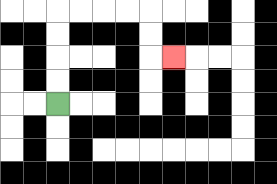{'start': '[2, 4]', 'end': '[7, 2]', 'path_directions': 'U,U,U,U,R,R,R,R,D,D,R', 'path_coordinates': '[[2, 4], [2, 3], [2, 2], [2, 1], [2, 0], [3, 0], [4, 0], [5, 0], [6, 0], [6, 1], [6, 2], [7, 2]]'}